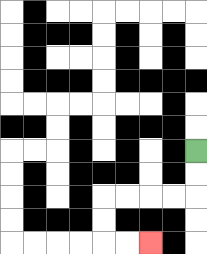{'start': '[8, 6]', 'end': '[6, 10]', 'path_directions': 'D,D,L,L,L,L,D,D,R,R', 'path_coordinates': '[[8, 6], [8, 7], [8, 8], [7, 8], [6, 8], [5, 8], [4, 8], [4, 9], [4, 10], [5, 10], [6, 10]]'}